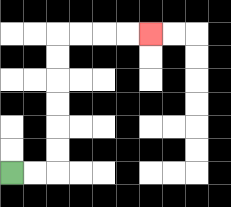{'start': '[0, 7]', 'end': '[6, 1]', 'path_directions': 'R,R,U,U,U,U,U,U,R,R,R,R', 'path_coordinates': '[[0, 7], [1, 7], [2, 7], [2, 6], [2, 5], [2, 4], [2, 3], [2, 2], [2, 1], [3, 1], [4, 1], [5, 1], [6, 1]]'}